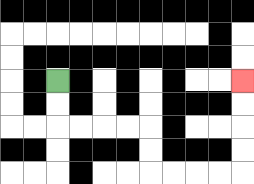{'start': '[2, 3]', 'end': '[10, 3]', 'path_directions': 'D,D,R,R,R,R,D,D,R,R,R,R,U,U,U,U', 'path_coordinates': '[[2, 3], [2, 4], [2, 5], [3, 5], [4, 5], [5, 5], [6, 5], [6, 6], [6, 7], [7, 7], [8, 7], [9, 7], [10, 7], [10, 6], [10, 5], [10, 4], [10, 3]]'}